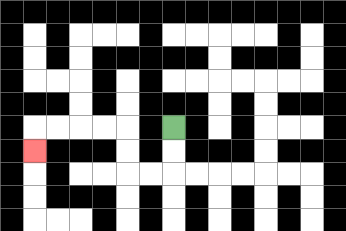{'start': '[7, 5]', 'end': '[1, 6]', 'path_directions': 'D,D,L,L,U,U,L,L,L,L,D', 'path_coordinates': '[[7, 5], [7, 6], [7, 7], [6, 7], [5, 7], [5, 6], [5, 5], [4, 5], [3, 5], [2, 5], [1, 5], [1, 6]]'}